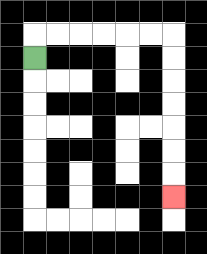{'start': '[1, 2]', 'end': '[7, 8]', 'path_directions': 'U,R,R,R,R,R,R,D,D,D,D,D,D,D', 'path_coordinates': '[[1, 2], [1, 1], [2, 1], [3, 1], [4, 1], [5, 1], [6, 1], [7, 1], [7, 2], [7, 3], [7, 4], [7, 5], [7, 6], [7, 7], [7, 8]]'}